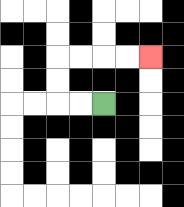{'start': '[4, 4]', 'end': '[6, 2]', 'path_directions': 'L,L,U,U,R,R,R,R', 'path_coordinates': '[[4, 4], [3, 4], [2, 4], [2, 3], [2, 2], [3, 2], [4, 2], [5, 2], [6, 2]]'}